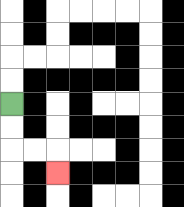{'start': '[0, 4]', 'end': '[2, 7]', 'path_directions': 'D,D,R,R,D', 'path_coordinates': '[[0, 4], [0, 5], [0, 6], [1, 6], [2, 6], [2, 7]]'}